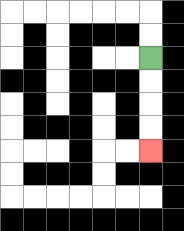{'start': '[6, 2]', 'end': '[6, 6]', 'path_directions': 'D,D,D,D', 'path_coordinates': '[[6, 2], [6, 3], [6, 4], [6, 5], [6, 6]]'}